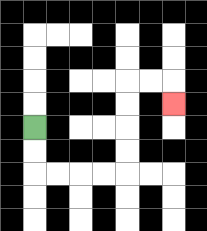{'start': '[1, 5]', 'end': '[7, 4]', 'path_directions': 'D,D,R,R,R,R,U,U,U,U,R,R,D', 'path_coordinates': '[[1, 5], [1, 6], [1, 7], [2, 7], [3, 7], [4, 7], [5, 7], [5, 6], [5, 5], [5, 4], [5, 3], [6, 3], [7, 3], [7, 4]]'}